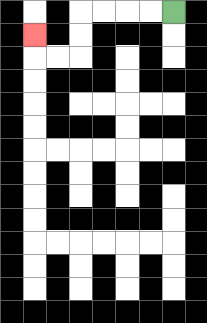{'start': '[7, 0]', 'end': '[1, 1]', 'path_directions': 'L,L,L,L,D,D,L,L,U', 'path_coordinates': '[[7, 0], [6, 0], [5, 0], [4, 0], [3, 0], [3, 1], [3, 2], [2, 2], [1, 2], [1, 1]]'}